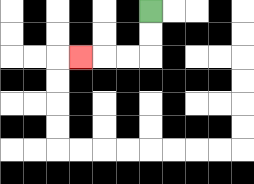{'start': '[6, 0]', 'end': '[3, 2]', 'path_directions': 'D,D,L,L,L', 'path_coordinates': '[[6, 0], [6, 1], [6, 2], [5, 2], [4, 2], [3, 2]]'}